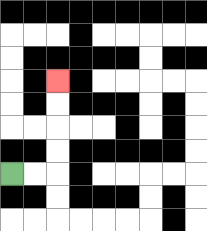{'start': '[0, 7]', 'end': '[2, 3]', 'path_directions': 'R,R,U,U,U,U', 'path_coordinates': '[[0, 7], [1, 7], [2, 7], [2, 6], [2, 5], [2, 4], [2, 3]]'}